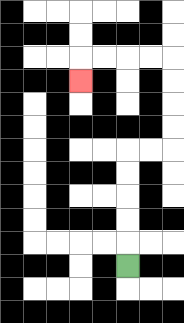{'start': '[5, 11]', 'end': '[3, 3]', 'path_directions': 'U,U,U,U,U,R,R,U,U,U,U,L,L,L,L,D', 'path_coordinates': '[[5, 11], [5, 10], [5, 9], [5, 8], [5, 7], [5, 6], [6, 6], [7, 6], [7, 5], [7, 4], [7, 3], [7, 2], [6, 2], [5, 2], [4, 2], [3, 2], [3, 3]]'}